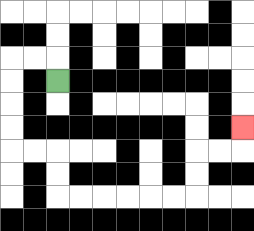{'start': '[2, 3]', 'end': '[10, 5]', 'path_directions': 'U,L,L,D,D,D,D,R,R,D,D,R,R,R,R,R,R,U,U,R,R,U', 'path_coordinates': '[[2, 3], [2, 2], [1, 2], [0, 2], [0, 3], [0, 4], [0, 5], [0, 6], [1, 6], [2, 6], [2, 7], [2, 8], [3, 8], [4, 8], [5, 8], [6, 8], [7, 8], [8, 8], [8, 7], [8, 6], [9, 6], [10, 6], [10, 5]]'}